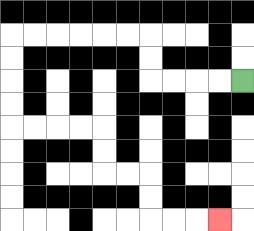{'start': '[10, 3]', 'end': '[9, 9]', 'path_directions': 'L,L,L,L,U,U,L,L,L,L,L,L,D,D,D,D,R,R,R,R,D,D,R,R,D,D,R,R,R', 'path_coordinates': '[[10, 3], [9, 3], [8, 3], [7, 3], [6, 3], [6, 2], [6, 1], [5, 1], [4, 1], [3, 1], [2, 1], [1, 1], [0, 1], [0, 2], [0, 3], [0, 4], [0, 5], [1, 5], [2, 5], [3, 5], [4, 5], [4, 6], [4, 7], [5, 7], [6, 7], [6, 8], [6, 9], [7, 9], [8, 9], [9, 9]]'}